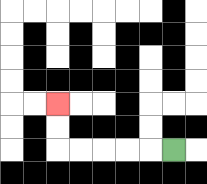{'start': '[7, 6]', 'end': '[2, 4]', 'path_directions': 'L,L,L,L,L,U,U', 'path_coordinates': '[[7, 6], [6, 6], [5, 6], [4, 6], [3, 6], [2, 6], [2, 5], [2, 4]]'}